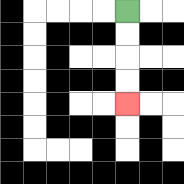{'start': '[5, 0]', 'end': '[5, 4]', 'path_directions': 'D,D,D,D', 'path_coordinates': '[[5, 0], [5, 1], [5, 2], [5, 3], [5, 4]]'}